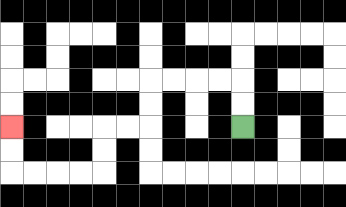{'start': '[10, 5]', 'end': '[0, 5]', 'path_directions': 'U,U,L,L,L,L,D,D,L,L,D,D,L,L,L,L,U,U', 'path_coordinates': '[[10, 5], [10, 4], [10, 3], [9, 3], [8, 3], [7, 3], [6, 3], [6, 4], [6, 5], [5, 5], [4, 5], [4, 6], [4, 7], [3, 7], [2, 7], [1, 7], [0, 7], [0, 6], [0, 5]]'}